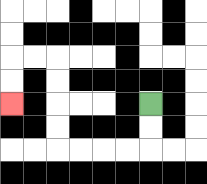{'start': '[6, 4]', 'end': '[0, 4]', 'path_directions': 'D,D,L,L,L,L,U,U,U,U,L,L,D,D', 'path_coordinates': '[[6, 4], [6, 5], [6, 6], [5, 6], [4, 6], [3, 6], [2, 6], [2, 5], [2, 4], [2, 3], [2, 2], [1, 2], [0, 2], [0, 3], [0, 4]]'}